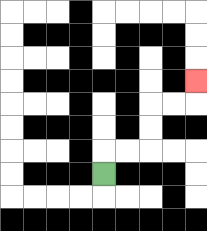{'start': '[4, 7]', 'end': '[8, 3]', 'path_directions': 'U,R,R,U,U,R,R,U', 'path_coordinates': '[[4, 7], [4, 6], [5, 6], [6, 6], [6, 5], [6, 4], [7, 4], [8, 4], [8, 3]]'}